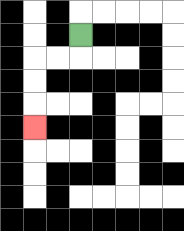{'start': '[3, 1]', 'end': '[1, 5]', 'path_directions': 'D,L,L,D,D,D', 'path_coordinates': '[[3, 1], [3, 2], [2, 2], [1, 2], [1, 3], [1, 4], [1, 5]]'}